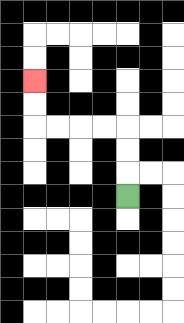{'start': '[5, 8]', 'end': '[1, 3]', 'path_directions': 'U,U,U,L,L,L,L,U,U', 'path_coordinates': '[[5, 8], [5, 7], [5, 6], [5, 5], [4, 5], [3, 5], [2, 5], [1, 5], [1, 4], [1, 3]]'}